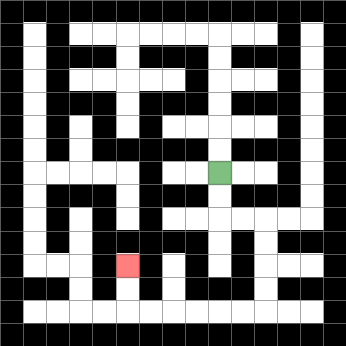{'start': '[9, 7]', 'end': '[5, 11]', 'path_directions': 'D,D,R,R,D,D,D,D,L,L,L,L,L,L,U,U', 'path_coordinates': '[[9, 7], [9, 8], [9, 9], [10, 9], [11, 9], [11, 10], [11, 11], [11, 12], [11, 13], [10, 13], [9, 13], [8, 13], [7, 13], [6, 13], [5, 13], [5, 12], [5, 11]]'}